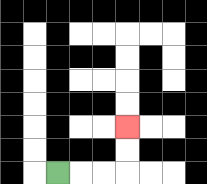{'start': '[2, 7]', 'end': '[5, 5]', 'path_directions': 'R,R,R,U,U', 'path_coordinates': '[[2, 7], [3, 7], [4, 7], [5, 7], [5, 6], [5, 5]]'}